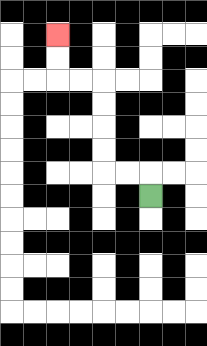{'start': '[6, 8]', 'end': '[2, 1]', 'path_directions': 'U,L,L,U,U,U,U,L,L,U,U', 'path_coordinates': '[[6, 8], [6, 7], [5, 7], [4, 7], [4, 6], [4, 5], [4, 4], [4, 3], [3, 3], [2, 3], [2, 2], [2, 1]]'}